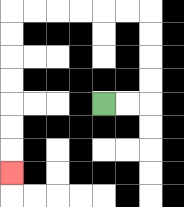{'start': '[4, 4]', 'end': '[0, 7]', 'path_directions': 'R,R,U,U,U,U,L,L,L,L,L,L,D,D,D,D,D,D,D', 'path_coordinates': '[[4, 4], [5, 4], [6, 4], [6, 3], [6, 2], [6, 1], [6, 0], [5, 0], [4, 0], [3, 0], [2, 0], [1, 0], [0, 0], [0, 1], [0, 2], [0, 3], [0, 4], [0, 5], [0, 6], [0, 7]]'}